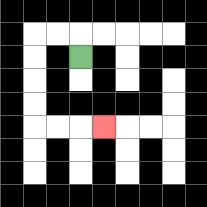{'start': '[3, 2]', 'end': '[4, 5]', 'path_directions': 'U,L,L,D,D,D,D,R,R,R', 'path_coordinates': '[[3, 2], [3, 1], [2, 1], [1, 1], [1, 2], [1, 3], [1, 4], [1, 5], [2, 5], [3, 5], [4, 5]]'}